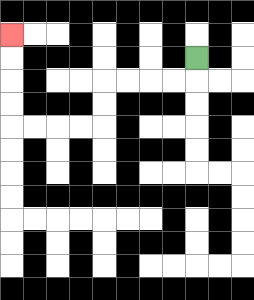{'start': '[8, 2]', 'end': '[0, 1]', 'path_directions': 'D,L,L,L,L,D,D,L,L,L,L,U,U,U,U', 'path_coordinates': '[[8, 2], [8, 3], [7, 3], [6, 3], [5, 3], [4, 3], [4, 4], [4, 5], [3, 5], [2, 5], [1, 5], [0, 5], [0, 4], [0, 3], [0, 2], [0, 1]]'}